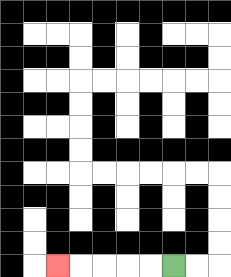{'start': '[7, 11]', 'end': '[2, 11]', 'path_directions': 'L,L,L,L,L', 'path_coordinates': '[[7, 11], [6, 11], [5, 11], [4, 11], [3, 11], [2, 11]]'}